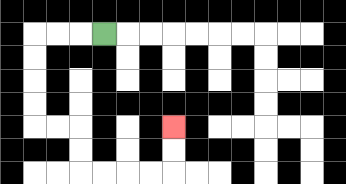{'start': '[4, 1]', 'end': '[7, 5]', 'path_directions': 'L,L,L,D,D,D,D,R,R,D,D,R,R,R,R,U,U', 'path_coordinates': '[[4, 1], [3, 1], [2, 1], [1, 1], [1, 2], [1, 3], [1, 4], [1, 5], [2, 5], [3, 5], [3, 6], [3, 7], [4, 7], [5, 7], [6, 7], [7, 7], [7, 6], [7, 5]]'}